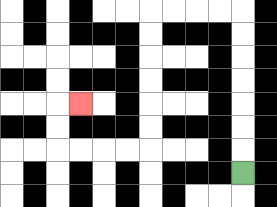{'start': '[10, 7]', 'end': '[3, 4]', 'path_directions': 'U,U,U,U,U,U,U,L,L,L,L,D,D,D,D,D,D,L,L,L,L,U,U,R', 'path_coordinates': '[[10, 7], [10, 6], [10, 5], [10, 4], [10, 3], [10, 2], [10, 1], [10, 0], [9, 0], [8, 0], [7, 0], [6, 0], [6, 1], [6, 2], [6, 3], [6, 4], [6, 5], [6, 6], [5, 6], [4, 6], [3, 6], [2, 6], [2, 5], [2, 4], [3, 4]]'}